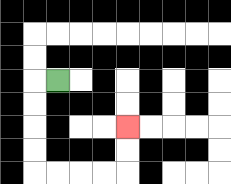{'start': '[2, 3]', 'end': '[5, 5]', 'path_directions': 'L,D,D,D,D,R,R,R,R,U,U', 'path_coordinates': '[[2, 3], [1, 3], [1, 4], [1, 5], [1, 6], [1, 7], [2, 7], [3, 7], [4, 7], [5, 7], [5, 6], [5, 5]]'}